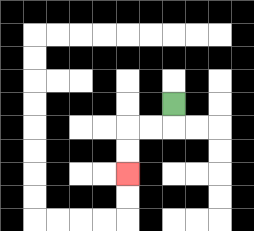{'start': '[7, 4]', 'end': '[5, 7]', 'path_directions': 'D,L,L,D,D', 'path_coordinates': '[[7, 4], [7, 5], [6, 5], [5, 5], [5, 6], [5, 7]]'}